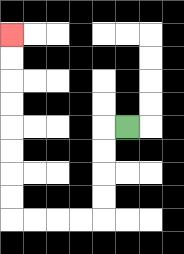{'start': '[5, 5]', 'end': '[0, 1]', 'path_directions': 'L,D,D,D,D,L,L,L,L,U,U,U,U,U,U,U,U', 'path_coordinates': '[[5, 5], [4, 5], [4, 6], [4, 7], [4, 8], [4, 9], [3, 9], [2, 9], [1, 9], [0, 9], [0, 8], [0, 7], [0, 6], [0, 5], [0, 4], [0, 3], [0, 2], [0, 1]]'}